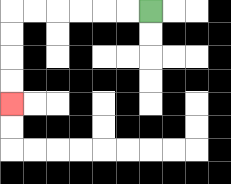{'start': '[6, 0]', 'end': '[0, 4]', 'path_directions': 'L,L,L,L,L,L,D,D,D,D', 'path_coordinates': '[[6, 0], [5, 0], [4, 0], [3, 0], [2, 0], [1, 0], [0, 0], [0, 1], [0, 2], [0, 3], [0, 4]]'}